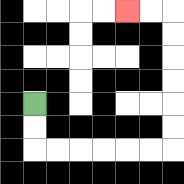{'start': '[1, 4]', 'end': '[5, 0]', 'path_directions': 'D,D,R,R,R,R,R,R,U,U,U,U,U,U,L,L', 'path_coordinates': '[[1, 4], [1, 5], [1, 6], [2, 6], [3, 6], [4, 6], [5, 6], [6, 6], [7, 6], [7, 5], [7, 4], [7, 3], [7, 2], [7, 1], [7, 0], [6, 0], [5, 0]]'}